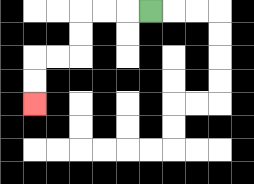{'start': '[6, 0]', 'end': '[1, 4]', 'path_directions': 'L,L,L,D,D,L,L,D,D', 'path_coordinates': '[[6, 0], [5, 0], [4, 0], [3, 0], [3, 1], [3, 2], [2, 2], [1, 2], [1, 3], [1, 4]]'}